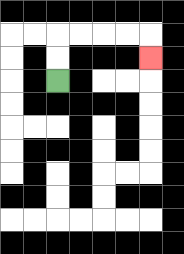{'start': '[2, 3]', 'end': '[6, 2]', 'path_directions': 'U,U,R,R,R,R,D', 'path_coordinates': '[[2, 3], [2, 2], [2, 1], [3, 1], [4, 1], [5, 1], [6, 1], [6, 2]]'}